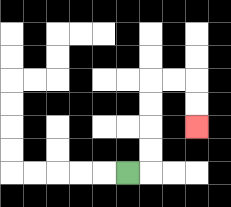{'start': '[5, 7]', 'end': '[8, 5]', 'path_directions': 'R,U,U,U,U,R,R,D,D', 'path_coordinates': '[[5, 7], [6, 7], [6, 6], [6, 5], [6, 4], [6, 3], [7, 3], [8, 3], [8, 4], [8, 5]]'}